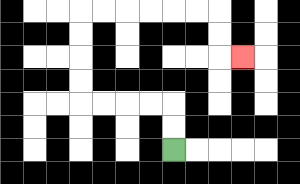{'start': '[7, 6]', 'end': '[10, 2]', 'path_directions': 'U,U,L,L,L,L,U,U,U,U,R,R,R,R,R,R,D,D,R', 'path_coordinates': '[[7, 6], [7, 5], [7, 4], [6, 4], [5, 4], [4, 4], [3, 4], [3, 3], [3, 2], [3, 1], [3, 0], [4, 0], [5, 0], [6, 0], [7, 0], [8, 0], [9, 0], [9, 1], [9, 2], [10, 2]]'}